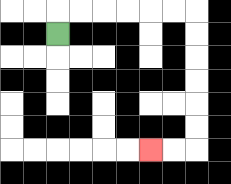{'start': '[2, 1]', 'end': '[6, 6]', 'path_directions': 'U,R,R,R,R,R,R,D,D,D,D,D,D,L,L', 'path_coordinates': '[[2, 1], [2, 0], [3, 0], [4, 0], [5, 0], [6, 0], [7, 0], [8, 0], [8, 1], [8, 2], [8, 3], [8, 4], [8, 5], [8, 6], [7, 6], [6, 6]]'}